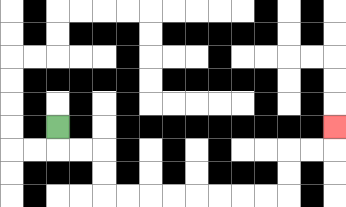{'start': '[2, 5]', 'end': '[14, 5]', 'path_directions': 'D,R,R,D,D,R,R,R,R,R,R,R,R,U,U,R,R,U', 'path_coordinates': '[[2, 5], [2, 6], [3, 6], [4, 6], [4, 7], [4, 8], [5, 8], [6, 8], [7, 8], [8, 8], [9, 8], [10, 8], [11, 8], [12, 8], [12, 7], [12, 6], [13, 6], [14, 6], [14, 5]]'}